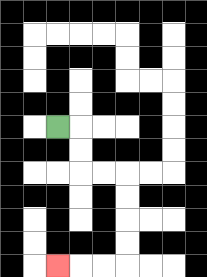{'start': '[2, 5]', 'end': '[2, 11]', 'path_directions': 'R,D,D,R,R,D,D,D,D,L,L,L', 'path_coordinates': '[[2, 5], [3, 5], [3, 6], [3, 7], [4, 7], [5, 7], [5, 8], [5, 9], [5, 10], [5, 11], [4, 11], [3, 11], [2, 11]]'}